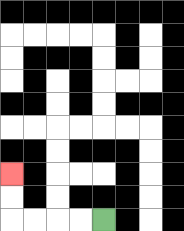{'start': '[4, 9]', 'end': '[0, 7]', 'path_directions': 'L,L,L,L,U,U', 'path_coordinates': '[[4, 9], [3, 9], [2, 9], [1, 9], [0, 9], [0, 8], [0, 7]]'}